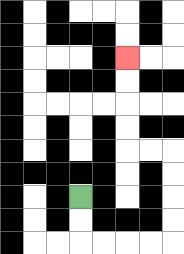{'start': '[3, 8]', 'end': '[5, 2]', 'path_directions': 'D,D,R,R,R,R,U,U,U,U,L,L,U,U,U,U', 'path_coordinates': '[[3, 8], [3, 9], [3, 10], [4, 10], [5, 10], [6, 10], [7, 10], [7, 9], [7, 8], [7, 7], [7, 6], [6, 6], [5, 6], [5, 5], [5, 4], [5, 3], [5, 2]]'}